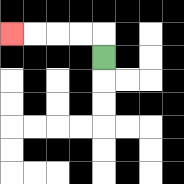{'start': '[4, 2]', 'end': '[0, 1]', 'path_directions': 'U,L,L,L,L', 'path_coordinates': '[[4, 2], [4, 1], [3, 1], [2, 1], [1, 1], [0, 1]]'}